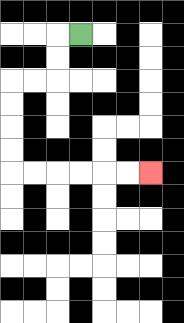{'start': '[3, 1]', 'end': '[6, 7]', 'path_directions': 'L,D,D,L,L,D,D,D,D,R,R,R,R,R,R', 'path_coordinates': '[[3, 1], [2, 1], [2, 2], [2, 3], [1, 3], [0, 3], [0, 4], [0, 5], [0, 6], [0, 7], [1, 7], [2, 7], [3, 7], [4, 7], [5, 7], [6, 7]]'}